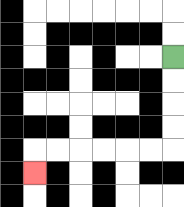{'start': '[7, 2]', 'end': '[1, 7]', 'path_directions': 'D,D,D,D,L,L,L,L,L,L,D', 'path_coordinates': '[[7, 2], [7, 3], [7, 4], [7, 5], [7, 6], [6, 6], [5, 6], [4, 6], [3, 6], [2, 6], [1, 6], [1, 7]]'}